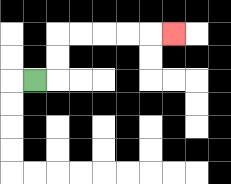{'start': '[1, 3]', 'end': '[7, 1]', 'path_directions': 'R,U,U,R,R,R,R,R', 'path_coordinates': '[[1, 3], [2, 3], [2, 2], [2, 1], [3, 1], [4, 1], [5, 1], [6, 1], [7, 1]]'}